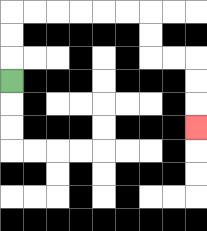{'start': '[0, 3]', 'end': '[8, 5]', 'path_directions': 'U,U,U,R,R,R,R,R,R,D,D,R,R,D,D,D', 'path_coordinates': '[[0, 3], [0, 2], [0, 1], [0, 0], [1, 0], [2, 0], [3, 0], [4, 0], [5, 0], [6, 0], [6, 1], [6, 2], [7, 2], [8, 2], [8, 3], [8, 4], [8, 5]]'}